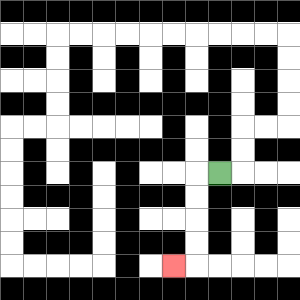{'start': '[9, 7]', 'end': '[7, 11]', 'path_directions': 'L,D,D,D,D,L', 'path_coordinates': '[[9, 7], [8, 7], [8, 8], [8, 9], [8, 10], [8, 11], [7, 11]]'}